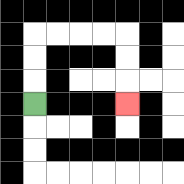{'start': '[1, 4]', 'end': '[5, 4]', 'path_directions': 'U,U,U,R,R,R,R,D,D,D', 'path_coordinates': '[[1, 4], [1, 3], [1, 2], [1, 1], [2, 1], [3, 1], [4, 1], [5, 1], [5, 2], [5, 3], [5, 4]]'}